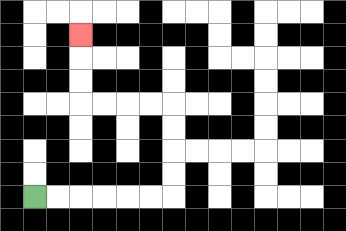{'start': '[1, 8]', 'end': '[3, 1]', 'path_directions': 'R,R,R,R,R,R,U,U,U,U,L,L,L,L,U,U,U', 'path_coordinates': '[[1, 8], [2, 8], [3, 8], [4, 8], [5, 8], [6, 8], [7, 8], [7, 7], [7, 6], [7, 5], [7, 4], [6, 4], [5, 4], [4, 4], [3, 4], [3, 3], [3, 2], [3, 1]]'}